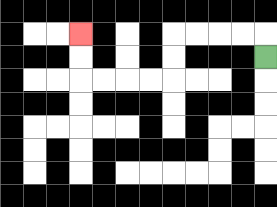{'start': '[11, 2]', 'end': '[3, 1]', 'path_directions': 'U,L,L,L,L,D,D,L,L,L,L,U,U', 'path_coordinates': '[[11, 2], [11, 1], [10, 1], [9, 1], [8, 1], [7, 1], [7, 2], [7, 3], [6, 3], [5, 3], [4, 3], [3, 3], [3, 2], [3, 1]]'}